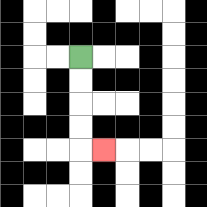{'start': '[3, 2]', 'end': '[4, 6]', 'path_directions': 'D,D,D,D,R', 'path_coordinates': '[[3, 2], [3, 3], [3, 4], [3, 5], [3, 6], [4, 6]]'}